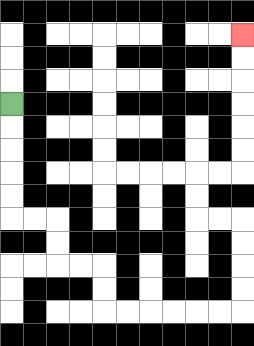{'start': '[0, 4]', 'end': '[10, 1]', 'path_directions': 'D,D,D,D,D,R,R,D,D,R,R,D,D,R,R,R,R,R,R,U,U,U,U,L,L,U,U,R,R,U,U,U,U,U,U', 'path_coordinates': '[[0, 4], [0, 5], [0, 6], [0, 7], [0, 8], [0, 9], [1, 9], [2, 9], [2, 10], [2, 11], [3, 11], [4, 11], [4, 12], [4, 13], [5, 13], [6, 13], [7, 13], [8, 13], [9, 13], [10, 13], [10, 12], [10, 11], [10, 10], [10, 9], [9, 9], [8, 9], [8, 8], [8, 7], [9, 7], [10, 7], [10, 6], [10, 5], [10, 4], [10, 3], [10, 2], [10, 1]]'}